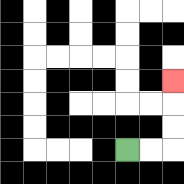{'start': '[5, 6]', 'end': '[7, 3]', 'path_directions': 'R,R,U,U,U', 'path_coordinates': '[[5, 6], [6, 6], [7, 6], [7, 5], [7, 4], [7, 3]]'}